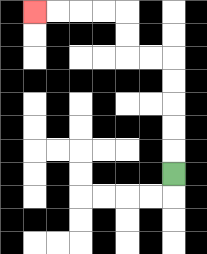{'start': '[7, 7]', 'end': '[1, 0]', 'path_directions': 'U,U,U,U,U,L,L,U,U,L,L,L,L', 'path_coordinates': '[[7, 7], [7, 6], [7, 5], [7, 4], [7, 3], [7, 2], [6, 2], [5, 2], [5, 1], [5, 0], [4, 0], [3, 0], [2, 0], [1, 0]]'}